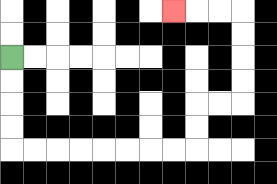{'start': '[0, 2]', 'end': '[7, 0]', 'path_directions': 'D,D,D,D,R,R,R,R,R,R,R,R,U,U,R,R,U,U,U,U,L,L,L', 'path_coordinates': '[[0, 2], [0, 3], [0, 4], [0, 5], [0, 6], [1, 6], [2, 6], [3, 6], [4, 6], [5, 6], [6, 6], [7, 6], [8, 6], [8, 5], [8, 4], [9, 4], [10, 4], [10, 3], [10, 2], [10, 1], [10, 0], [9, 0], [8, 0], [7, 0]]'}